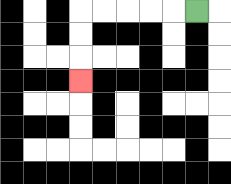{'start': '[8, 0]', 'end': '[3, 3]', 'path_directions': 'L,L,L,L,L,D,D,D', 'path_coordinates': '[[8, 0], [7, 0], [6, 0], [5, 0], [4, 0], [3, 0], [3, 1], [3, 2], [3, 3]]'}